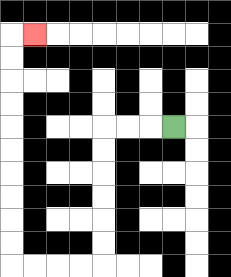{'start': '[7, 5]', 'end': '[1, 1]', 'path_directions': 'L,L,L,D,D,D,D,D,D,L,L,L,L,U,U,U,U,U,U,U,U,U,U,R', 'path_coordinates': '[[7, 5], [6, 5], [5, 5], [4, 5], [4, 6], [4, 7], [4, 8], [4, 9], [4, 10], [4, 11], [3, 11], [2, 11], [1, 11], [0, 11], [0, 10], [0, 9], [0, 8], [0, 7], [0, 6], [0, 5], [0, 4], [0, 3], [0, 2], [0, 1], [1, 1]]'}